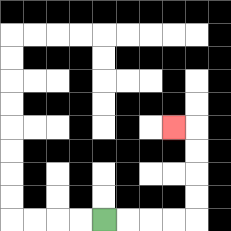{'start': '[4, 9]', 'end': '[7, 5]', 'path_directions': 'R,R,R,R,U,U,U,U,L', 'path_coordinates': '[[4, 9], [5, 9], [6, 9], [7, 9], [8, 9], [8, 8], [8, 7], [8, 6], [8, 5], [7, 5]]'}